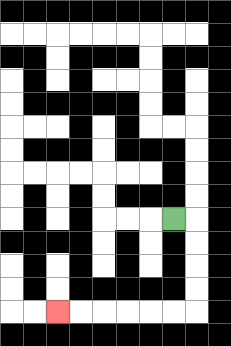{'start': '[7, 9]', 'end': '[2, 13]', 'path_directions': 'R,D,D,D,D,L,L,L,L,L,L', 'path_coordinates': '[[7, 9], [8, 9], [8, 10], [8, 11], [8, 12], [8, 13], [7, 13], [6, 13], [5, 13], [4, 13], [3, 13], [2, 13]]'}